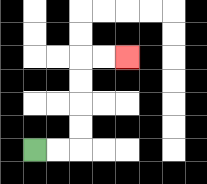{'start': '[1, 6]', 'end': '[5, 2]', 'path_directions': 'R,R,U,U,U,U,R,R', 'path_coordinates': '[[1, 6], [2, 6], [3, 6], [3, 5], [3, 4], [3, 3], [3, 2], [4, 2], [5, 2]]'}